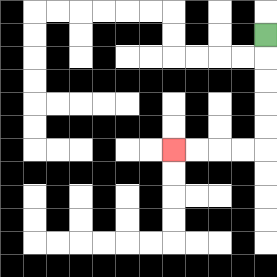{'start': '[11, 1]', 'end': '[7, 6]', 'path_directions': 'D,D,D,D,D,L,L,L,L', 'path_coordinates': '[[11, 1], [11, 2], [11, 3], [11, 4], [11, 5], [11, 6], [10, 6], [9, 6], [8, 6], [7, 6]]'}